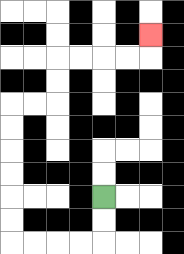{'start': '[4, 8]', 'end': '[6, 1]', 'path_directions': 'D,D,L,L,L,L,U,U,U,U,U,U,R,R,U,U,R,R,R,R,U', 'path_coordinates': '[[4, 8], [4, 9], [4, 10], [3, 10], [2, 10], [1, 10], [0, 10], [0, 9], [0, 8], [0, 7], [0, 6], [0, 5], [0, 4], [1, 4], [2, 4], [2, 3], [2, 2], [3, 2], [4, 2], [5, 2], [6, 2], [6, 1]]'}